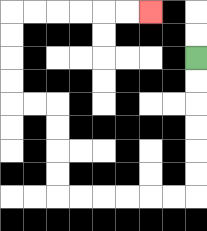{'start': '[8, 2]', 'end': '[6, 0]', 'path_directions': 'D,D,D,D,D,D,L,L,L,L,L,L,U,U,U,U,L,L,U,U,U,U,R,R,R,R,R,R', 'path_coordinates': '[[8, 2], [8, 3], [8, 4], [8, 5], [8, 6], [8, 7], [8, 8], [7, 8], [6, 8], [5, 8], [4, 8], [3, 8], [2, 8], [2, 7], [2, 6], [2, 5], [2, 4], [1, 4], [0, 4], [0, 3], [0, 2], [0, 1], [0, 0], [1, 0], [2, 0], [3, 0], [4, 0], [5, 0], [6, 0]]'}